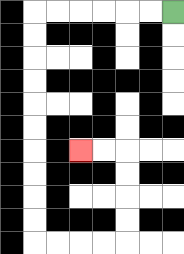{'start': '[7, 0]', 'end': '[3, 6]', 'path_directions': 'L,L,L,L,L,L,D,D,D,D,D,D,D,D,D,D,R,R,R,R,U,U,U,U,L,L', 'path_coordinates': '[[7, 0], [6, 0], [5, 0], [4, 0], [3, 0], [2, 0], [1, 0], [1, 1], [1, 2], [1, 3], [1, 4], [1, 5], [1, 6], [1, 7], [1, 8], [1, 9], [1, 10], [2, 10], [3, 10], [4, 10], [5, 10], [5, 9], [5, 8], [5, 7], [5, 6], [4, 6], [3, 6]]'}